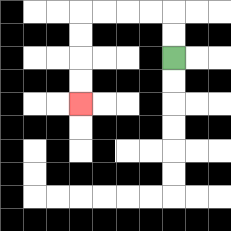{'start': '[7, 2]', 'end': '[3, 4]', 'path_directions': 'U,U,L,L,L,L,D,D,D,D', 'path_coordinates': '[[7, 2], [7, 1], [7, 0], [6, 0], [5, 0], [4, 0], [3, 0], [3, 1], [3, 2], [3, 3], [3, 4]]'}